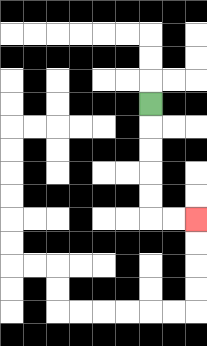{'start': '[6, 4]', 'end': '[8, 9]', 'path_directions': 'D,D,D,D,D,R,R', 'path_coordinates': '[[6, 4], [6, 5], [6, 6], [6, 7], [6, 8], [6, 9], [7, 9], [8, 9]]'}